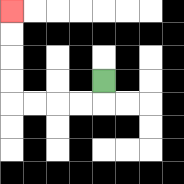{'start': '[4, 3]', 'end': '[0, 0]', 'path_directions': 'D,L,L,L,L,U,U,U,U', 'path_coordinates': '[[4, 3], [4, 4], [3, 4], [2, 4], [1, 4], [0, 4], [0, 3], [0, 2], [0, 1], [0, 0]]'}